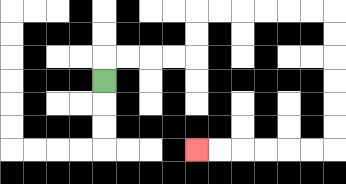{'start': '[4, 3]', 'end': '[8, 6]', 'path_directions': 'U,R,R,R,R,U,U,R,R,R,R,R,R,D,D,D,D,D,D,L,L,L,L,L,L', 'path_coordinates': '[[4, 3], [4, 2], [5, 2], [6, 2], [7, 2], [8, 2], [8, 1], [8, 0], [9, 0], [10, 0], [11, 0], [12, 0], [13, 0], [14, 0], [14, 1], [14, 2], [14, 3], [14, 4], [14, 5], [14, 6], [13, 6], [12, 6], [11, 6], [10, 6], [9, 6], [8, 6]]'}